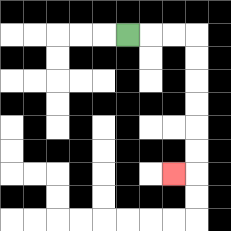{'start': '[5, 1]', 'end': '[7, 7]', 'path_directions': 'R,R,R,D,D,D,D,D,D,L', 'path_coordinates': '[[5, 1], [6, 1], [7, 1], [8, 1], [8, 2], [8, 3], [8, 4], [8, 5], [8, 6], [8, 7], [7, 7]]'}